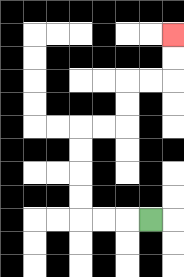{'start': '[6, 9]', 'end': '[7, 1]', 'path_directions': 'L,L,L,U,U,U,U,R,R,U,U,R,R,U,U', 'path_coordinates': '[[6, 9], [5, 9], [4, 9], [3, 9], [3, 8], [3, 7], [3, 6], [3, 5], [4, 5], [5, 5], [5, 4], [5, 3], [6, 3], [7, 3], [7, 2], [7, 1]]'}